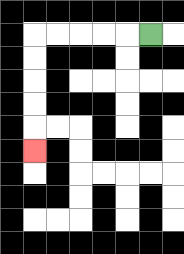{'start': '[6, 1]', 'end': '[1, 6]', 'path_directions': 'L,L,L,L,L,D,D,D,D,D', 'path_coordinates': '[[6, 1], [5, 1], [4, 1], [3, 1], [2, 1], [1, 1], [1, 2], [1, 3], [1, 4], [1, 5], [1, 6]]'}